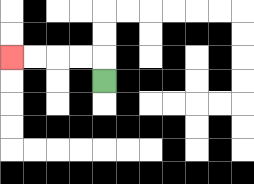{'start': '[4, 3]', 'end': '[0, 2]', 'path_directions': 'U,L,L,L,L', 'path_coordinates': '[[4, 3], [4, 2], [3, 2], [2, 2], [1, 2], [0, 2]]'}